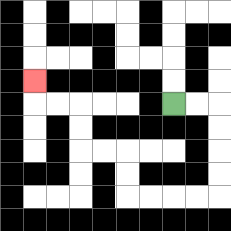{'start': '[7, 4]', 'end': '[1, 3]', 'path_directions': 'R,R,D,D,D,D,L,L,L,L,U,U,L,L,U,U,L,L,U', 'path_coordinates': '[[7, 4], [8, 4], [9, 4], [9, 5], [9, 6], [9, 7], [9, 8], [8, 8], [7, 8], [6, 8], [5, 8], [5, 7], [5, 6], [4, 6], [3, 6], [3, 5], [3, 4], [2, 4], [1, 4], [1, 3]]'}